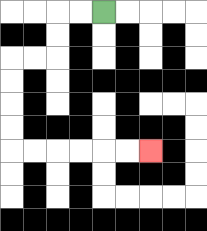{'start': '[4, 0]', 'end': '[6, 6]', 'path_directions': 'L,L,D,D,L,L,D,D,D,D,R,R,R,R,R,R', 'path_coordinates': '[[4, 0], [3, 0], [2, 0], [2, 1], [2, 2], [1, 2], [0, 2], [0, 3], [0, 4], [0, 5], [0, 6], [1, 6], [2, 6], [3, 6], [4, 6], [5, 6], [6, 6]]'}